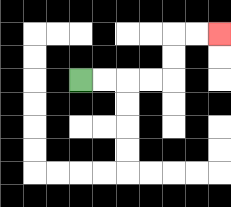{'start': '[3, 3]', 'end': '[9, 1]', 'path_directions': 'R,R,R,R,U,U,R,R', 'path_coordinates': '[[3, 3], [4, 3], [5, 3], [6, 3], [7, 3], [7, 2], [7, 1], [8, 1], [9, 1]]'}